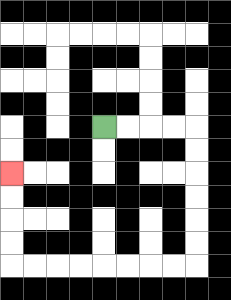{'start': '[4, 5]', 'end': '[0, 7]', 'path_directions': 'R,R,R,R,D,D,D,D,D,D,L,L,L,L,L,L,L,L,U,U,U,U', 'path_coordinates': '[[4, 5], [5, 5], [6, 5], [7, 5], [8, 5], [8, 6], [8, 7], [8, 8], [8, 9], [8, 10], [8, 11], [7, 11], [6, 11], [5, 11], [4, 11], [3, 11], [2, 11], [1, 11], [0, 11], [0, 10], [0, 9], [0, 8], [0, 7]]'}